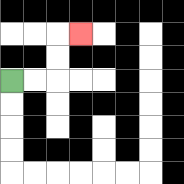{'start': '[0, 3]', 'end': '[3, 1]', 'path_directions': 'R,R,U,U,R', 'path_coordinates': '[[0, 3], [1, 3], [2, 3], [2, 2], [2, 1], [3, 1]]'}